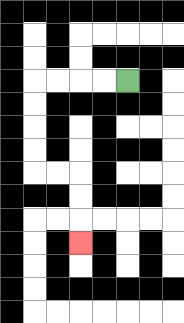{'start': '[5, 3]', 'end': '[3, 10]', 'path_directions': 'L,L,L,L,D,D,D,D,R,R,D,D,D', 'path_coordinates': '[[5, 3], [4, 3], [3, 3], [2, 3], [1, 3], [1, 4], [1, 5], [1, 6], [1, 7], [2, 7], [3, 7], [3, 8], [3, 9], [3, 10]]'}